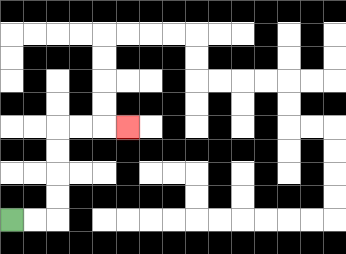{'start': '[0, 9]', 'end': '[5, 5]', 'path_directions': 'R,R,U,U,U,U,R,R,R', 'path_coordinates': '[[0, 9], [1, 9], [2, 9], [2, 8], [2, 7], [2, 6], [2, 5], [3, 5], [4, 5], [5, 5]]'}